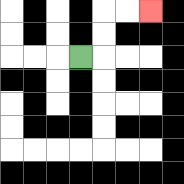{'start': '[3, 2]', 'end': '[6, 0]', 'path_directions': 'R,U,U,R,R', 'path_coordinates': '[[3, 2], [4, 2], [4, 1], [4, 0], [5, 0], [6, 0]]'}